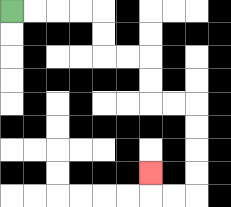{'start': '[0, 0]', 'end': '[6, 7]', 'path_directions': 'R,R,R,R,D,D,R,R,D,D,R,R,D,D,D,D,L,L,U', 'path_coordinates': '[[0, 0], [1, 0], [2, 0], [3, 0], [4, 0], [4, 1], [4, 2], [5, 2], [6, 2], [6, 3], [6, 4], [7, 4], [8, 4], [8, 5], [8, 6], [8, 7], [8, 8], [7, 8], [6, 8], [6, 7]]'}